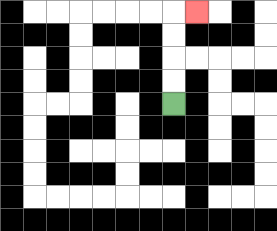{'start': '[7, 4]', 'end': '[8, 0]', 'path_directions': 'U,U,U,U,R', 'path_coordinates': '[[7, 4], [7, 3], [7, 2], [7, 1], [7, 0], [8, 0]]'}